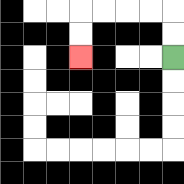{'start': '[7, 2]', 'end': '[3, 2]', 'path_directions': 'U,U,L,L,L,L,D,D', 'path_coordinates': '[[7, 2], [7, 1], [7, 0], [6, 0], [5, 0], [4, 0], [3, 0], [3, 1], [3, 2]]'}